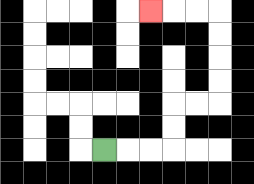{'start': '[4, 6]', 'end': '[6, 0]', 'path_directions': 'R,R,R,U,U,R,R,U,U,U,U,L,L,L', 'path_coordinates': '[[4, 6], [5, 6], [6, 6], [7, 6], [7, 5], [7, 4], [8, 4], [9, 4], [9, 3], [9, 2], [9, 1], [9, 0], [8, 0], [7, 0], [6, 0]]'}